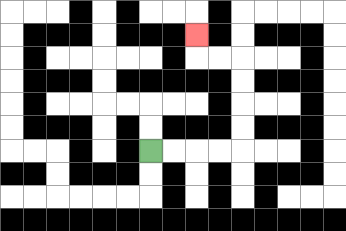{'start': '[6, 6]', 'end': '[8, 1]', 'path_directions': 'R,R,R,R,U,U,U,U,L,L,U', 'path_coordinates': '[[6, 6], [7, 6], [8, 6], [9, 6], [10, 6], [10, 5], [10, 4], [10, 3], [10, 2], [9, 2], [8, 2], [8, 1]]'}